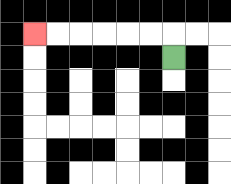{'start': '[7, 2]', 'end': '[1, 1]', 'path_directions': 'U,L,L,L,L,L,L', 'path_coordinates': '[[7, 2], [7, 1], [6, 1], [5, 1], [4, 1], [3, 1], [2, 1], [1, 1]]'}